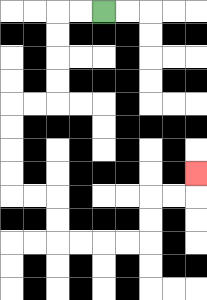{'start': '[4, 0]', 'end': '[8, 7]', 'path_directions': 'L,L,D,D,D,D,L,L,D,D,D,D,R,R,D,D,R,R,R,R,U,U,R,R,U', 'path_coordinates': '[[4, 0], [3, 0], [2, 0], [2, 1], [2, 2], [2, 3], [2, 4], [1, 4], [0, 4], [0, 5], [0, 6], [0, 7], [0, 8], [1, 8], [2, 8], [2, 9], [2, 10], [3, 10], [4, 10], [5, 10], [6, 10], [6, 9], [6, 8], [7, 8], [8, 8], [8, 7]]'}